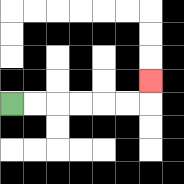{'start': '[0, 4]', 'end': '[6, 3]', 'path_directions': 'R,R,R,R,R,R,U', 'path_coordinates': '[[0, 4], [1, 4], [2, 4], [3, 4], [4, 4], [5, 4], [6, 4], [6, 3]]'}